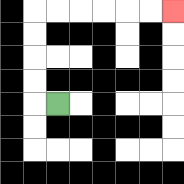{'start': '[2, 4]', 'end': '[7, 0]', 'path_directions': 'L,U,U,U,U,R,R,R,R,R,R', 'path_coordinates': '[[2, 4], [1, 4], [1, 3], [1, 2], [1, 1], [1, 0], [2, 0], [3, 0], [4, 0], [5, 0], [6, 0], [7, 0]]'}